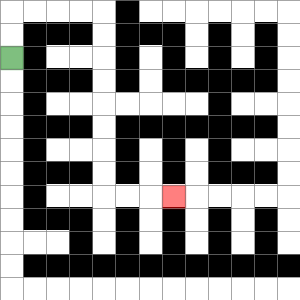{'start': '[0, 2]', 'end': '[7, 8]', 'path_directions': 'U,U,R,R,R,R,D,D,D,D,D,D,D,D,R,R,R', 'path_coordinates': '[[0, 2], [0, 1], [0, 0], [1, 0], [2, 0], [3, 0], [4, 0], [4, 1], [4, 2], [4, 3], [4, 4], [4, 5], [4, 6], [4, 7], [4, 8], [5, 8], [6, 8], [7, 8]]'}